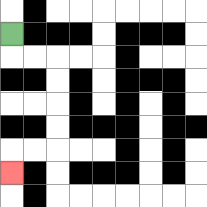{'start': '[0, 1]', 'end': '[0, 7]', 'path_directions': 'D,R,R,D,D,D,D,L,L,D', 'path_coordinates': '[[0, 1], [0, 2], [1, 2], [2, 2], [2, 3], [2, 4], [2, 5], [2, 6], [1, 6], [0, 6], [0, 7]]'}